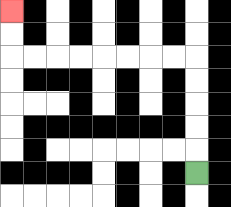{'start': '[8, 7]', 'end': '[0, 0]', 'path_directions': 'U,U,U,U,U,L,L,L,L,L,L,L,L,U,U', 'path_coordinates': '[[8, 7], [8, 6], [8, 5], [8, 4], [8, 3], [8, 2], [7, 2], [6, 2], [5, 2], [4, 2], [3, 2], [2, 2], [1, 2], [0, 2], [0, 1], [0, 0]]'}